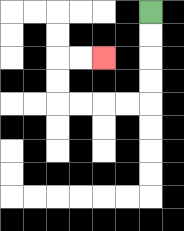{'start': '[6, 0]', 'end': '[4, 2]', 'path_directions': 'D,D,D,D,L,L,L,L,U,U,R,R', 'path_coordinates': '[[6, 0], [6, 1], [6, 2], [6, 3], [6, 4], [5, 4], [4, 4], [3, 4], [2, 4], [2, 3], [2, 2], [3, 2], [4, 2]]'}